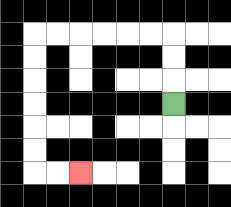{'start': '[7, 4]', 'end': '[3, 7]', 'path_directions': 'U,U,U,L,L,L,L,L,L,D,D,D,D,D,D,R,R', 'path_coordinates': '[[7, 4], [7, 3], [7, 2], [7, 1], [6, 1], [5, 1], [4, 1], [3, 1], [2, 1], [1, 1], [1, 2], [1, 3], [1, 4], [1, 5], [1, 6], [1, 7], [2, 7], [3, 7]]'}